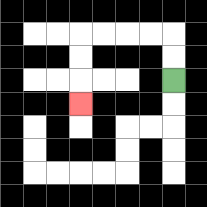{'start': '[7, 3]', 'end': '[3, 4]', 'path_directions': 'U,U,L,L,L,L,D,D,D', 'path_coordinates': '[[7, 3], [7, 2], [7, 1], [6, 1], [5, 1], [4, 1], [3, 1], [3, 2], [3, 3], [3, 4]]'}